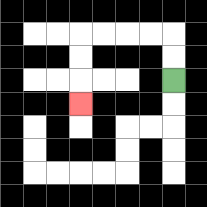{'start': '[7, 3]', 'end': '[3, 4]', 'path_directions': 'U,U,L,L,L,L,D,D,D', 'path_coordinates': '[[7, 3], [7, 2], [7, 1], [6, 1], [5, 1], [4, 1], [3, 1], [3, 2], [3, 3], [3, 4]]'}